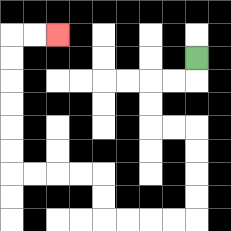{'start': '[8, 2]', 'end': '[2, 1]', 'path_directions': 'D,L,L,D,D,R,R,D,D,D,D,L,L,L,L,U,U,L,L,L,L,U,U,U,U,U,U,R,R', 'path_coordinates': '[[8, 2], [8, 3], [7, 3], [6, 3], [6, 4], [6, 5], [7, 5], [8, 5], [8, 6], [8, 7], [8, 8], [8, 9], [7, 9], [6, 9], [5, 9], [4, 9], [4, 8], [4, 7], [3, 7], [2, 7], [1, 7], [0, 7], [0, 6], [0, 5], [0, 4], [0, 3], [0, 2], [0, 1], [1, 1], [2, 1]]'}